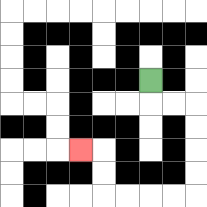{'start': '[6, 3]', 'end': '[3, 6]', 'path_directions': 'D,R,R,D,D,D,D,L,L,L,L,U,U,L', 'path_coordinates': '[[6, 3], [6, 4], [7, 4], [8, 4], [8, 5], [8, 6], [8, 7], [8, 8], [7, 8], [6, 8], [5, 8], [4, 8], [4, 7], [4, 6], [3, 6]]'}